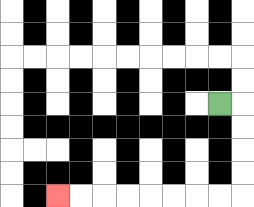{'start': '[9, 4]', 'end': '[2, 8]', 'path_directions': 'R,D,D,D,D,L,L,L,L,L,L,L,L', 'path_coordinates': '[[9, 4], [10, 4], [10, 5], [10, 6], [10, 7], [10, 8], [9, 8], [8, 8], [7, 8], [6, 8], [5, 8], [4, 8], [3, 8], [2, 8]]'}